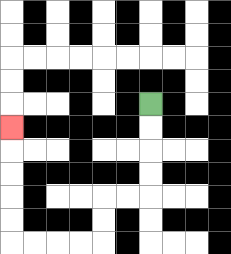{'start': '[6, 4]', 'end': '[0, 5]', 'path_directions': 'D,D,D,D,L,L,D,D,L,L,L,L,U,U,U,U,U', 'path_coordinates': '[[6, 4], [6, 5], [6, 6], [6, 7], [6, 8], [5, 8], [4, 8], [4, 9], [4, 10], [3, 10], [2, 10], [1, 10], [0, 10], [0, 9], [0, 8], [0, 7], [0, 6], [0, 5]]'}